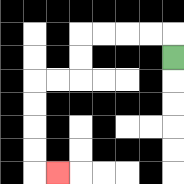{'start': '[7, 2]', 'end': '[2, 7]', 'path_directions': 'U,L,L,L,L,D,D,L,L,D,D,D,D,R', 'path_coordinates': '[[7, 2], [7, 1], [6, 1], [5, 1], [4, 1], [3, 1], [3, 2], [3, 3], [2, 3], [1, 3], [1, 4], [1, 5], [1, 6], [1, 7], [2, 7]]'}